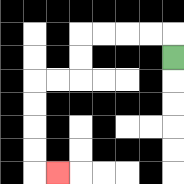{'start': '[7, 2]', 'end': '[2, 7]', 'path_directions': 'U,L,L,L,L,D,D,L,L,D,D,D,D,R', 'path_coordinates': '[[7, 2], [7, 1], [6, 1], [5, 1], [4, 1], [3, 1], [3, 2], [3, 3], [2, 3], [1, 3], [1, 4], [1, 5], [1, 6], [1, 7], [2, 7]]'}